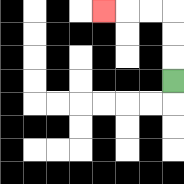{'start': '[7, 3]', 'end': '[4, 0]', 'path_directions': 'U,U,U,L,L,L', 'path_coordinates': '[[7, 3], [7, 2], [7, 1], [7, 0], [6, 0], [5, 0], [4, 0]]'}